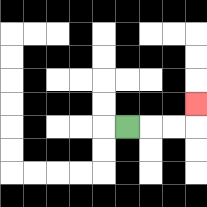{'start': '[5, 5]', 'end': '[8, 4]', 'path_directions': 'R,R,R,U', 'path_coordinates': '[[5, 5], [6, 5], [7, 5], [8, 5], [8, 4]]'}